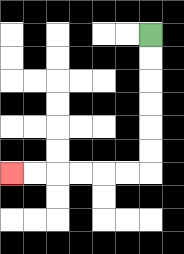{'start': '[6, 1]', 'end': '[0, 7]', 'path_directions': 'D,D,D,D,D,D,L,L,L,L,L,L', 'path_coordinates': '[[6, 1], [6, 2], [6, 3], [6, 4], [6, 5], [6, 6], [6, 7], [5, 7], [4, 7], [3, 7], [2, 7], [1, 7], [0, 7]]'}